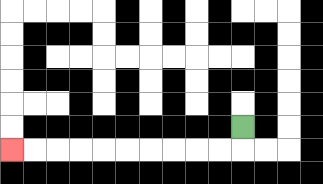{'start': '[10, 5]', 'end': '[0, 6]', 'path_directions': 'D,L,L,L,L,L,L,L,L,L,L', 'path_coordinates': '[[10, 5], [10, 6], [9, 6], [8, 6], [7, 6], [6, 6], [5, 6], [4, 6], [3, 6], [2, 6], [1, 6], [0, 6]]'}